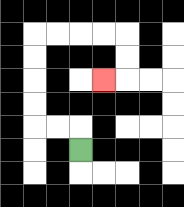{'start': '[3, 6]', 'end': '[4, 3]', 'path_directions': 'U,L,L,U,U,U,U,R,R,R,R,D,D,L', 'path_coordinates': '[[3, 6], [3, 5], [2, 5], [1, 5], [1, 4], [1, 3], [1, 2], [1, 1], [2, 1], [3, 1], [4, 1], [5, 1], [5, 2], [5, 3], [4, 3]]'}